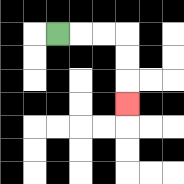{'start': '[2, 1]', 'end': '[5, 4]', 'path_directions': 'R,R,R,D,D,D', 'path_coordinates': '[[2, 1], [3, 1], [4, 1], [5, 1], [5, 2], [5, 3], [5, 4]]'}